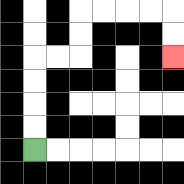{'start': '[1, 6]', 'end': '[7, 2]', 'path_directions': 'U,U,U,U,R,R,U,U,R,R,R,R,D,D', 'path_coordinates': '[[1, 6], [1, 5], [1, 4], [1, 3], [1, 2], [2, 2], [3, 2], [3, 1], [3, 0], [4, 0], [5, 0], [6, 0], [7, 0], [7, 1], [7, 2]]'}